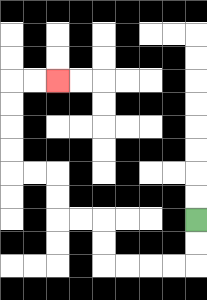{'start': '[8, 9]', 'end': '[2, 3]', 'path_directions': 'D,D,L,L,L,L,U,U,L,L,U,U,L,L,U,U,U,U,R,R', 'path_coordinates': '[[8, 9], [8, 10], [8, 11], [7, 11], [6, 11], [5, 11], [4, 11], [4, 10], [4, 9], [3, 9], [2, 9], [2, 8], [2, 7], [1, 7], [0, 7], [0, 6], [0, 5], [0, 4], [0, 3], [1, 3], [2, 3]]'}